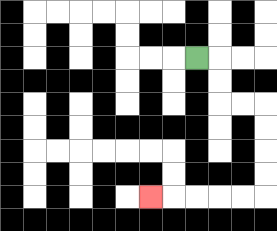{'start': '[8, 2]', 'end': '[6, 8]', 'path_directions': 'R,D,D,R,R,D,D,D,D,L,L,L,L,L', 'path_coordinates': '[[8, 2], [9, 2], [9, 3], [9, 4], [10, 4], [11, 4], [11, 5], [11, 6], [11, 7], [11, 8], [10, 8], [9, 8], [8, 8], [7, 8], [6, 8]]'}